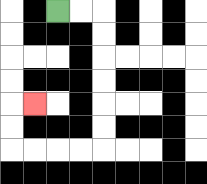{'start': '[2, 0]', 'end': '[1, 4]', 'path_directions': 'R,R,D,D,D,D,D,D,L,L,L,L,U,U,R', 'path_coordinates': '[[2, 0], [3, 0], [4, 0], [4, 1], [4, 2], [4, 3], [4, 4], [4, 5], [4, 6], [3, 6], [2, 6], [1, 6], [0, 6], [0, 5], [0, 4], [1, 4]]'}